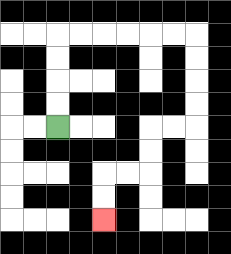{'start': '[2, 5]', 'end': '[4, 9]', 'path_directions': 'U,U,U,U,R,R,R,R,R,R,D,D,D,D,L,L,D,D,L,L,D,D', 'path_coordinates': '[[2, 5], [2, 4], [2, 3], [2, 2], [2, 1], [3, 1], [4, 1], [5, 1], [6, 1], [7, 1], [8, 1], [8, 2], [8, 3], [8, 4], [8, 5], [7, 5], [6, 5], [6, 6], [6, 7], [5, 7], [4, 7], [4, 8], [4, 9]]'}